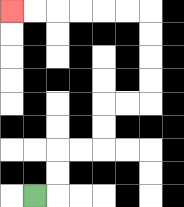{'start': '[1, 8]', 'end': '[0, 0]', 'path_directions': 'R,U,U,R,R,U,U,R,R,U,U,U,U,L,L,L,L,L,L', 'path_coordinates': '[[1, 8], [2, 8], [2, 7], [2, 6], [3, 6], [4, 6], [4, 5], [4, 4], [5, 4], [6, 4], [6, 3], [6, 2], [6, 1], [6, 0], [5, 0], [4, 0], [3, 0], [2, 0], [1, 0], [0, 0]]'}